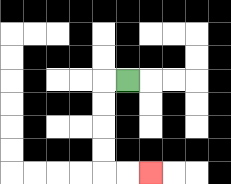{'start': '[5, 3]', 'end': '[6, 7]', 'path_directions': 'L,D,D,D,D,R,R', 'path_coordinates': '[[5, 3], [4, 3], [4, 4], [4, 5], [4, 6], [4, 7], [5, 7], [6, 7]]'}